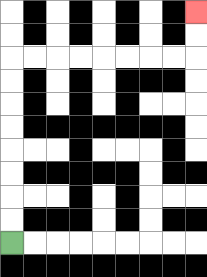{'start': '[0, 10]', 'end': '[8, 0]', 'path_directions': 'U,U,U,U,U,U,U,U,R,R,R,R,R,R,R,R,U,U', 'path_coordinates': '[[0, 10], [0, 9], [0, 8], [0, 7], [0, 6], [0, 5], [0, 4], [0, 3], [0, 2], [1, 2], [2, 2], [3, 2], [4, 2], [5, 2], [6, 2], [7, 2], [8, 2], [8, 1], [8, 0]]'}